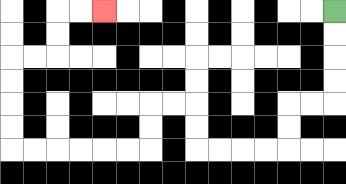{'start': '[14, 0]', 'end': '[4, 0]', 'path_directions': 'D,D,D,D,L,L,D,D,L,L,L,L,U,U,L,L,D,D,L,L,L,L,L,L,U,U,U,U,R,R,U,U,R,R', 'path_coordinates': '[[14, 0], [14, 1], [14, 2], [14, 3], [14, 4], [13, 4], [12, 4], [12, 5], [12, 6], [11, 6], [10, 6], [9, 6], [8, 6], [8, 5], [8, 4], [7, 4], [6, 4], [6, 5], [6, 6], [5, 6], [4, 6], [3, 6], [2, 6], [1, 6], [0, 6], [0, 5], [0, 4], [0, 3], [0, 2], [1, 2], [2, 2], [2, 1], [2, 0], [3, 0], [4, 0]]'}